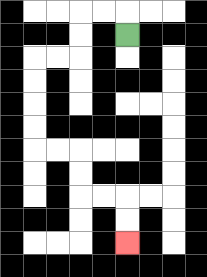{'start': '[5, 1]', 'end': '[5, 10]', 'path_directions': 'U,L,L,D,D,L,L,D,D,D,D,R,R,D,D,R,R,D,D', 'path_coordinates': '[[5, 1], [5, 0], [4, 0], [3, 0], [3, 1], [3, 2], [2, 2], [1, 2], [1, 3], [1, 4], [1, 5], [1, 6], [2, 6], [3, 6], [3, 7], [3, 8], [4, 8], [5, 8], [5, 9], [5, 10]]'}